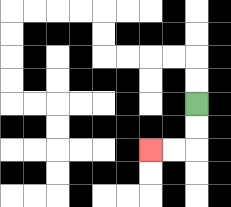{'start': '[8, 4]', 'end': '[6, 6]', 'path_directions': 'D,D,L,L', 'path_coordinates': '[[8, 4], [8, 5], [8, 6], [7, 6], [6, 6]]'}